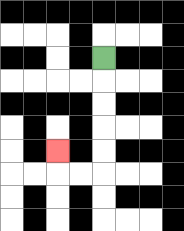{'start': '[4, 2]', 'end': '[2, 6]', 'path_directions': 'D,D,D,D,D,L,L,U', 'path_coordinates': '[[4, 2], [4, 3], [4, 4], [4, 5], [4, 6], [4, 7], [3, 7], [2, 7], [2, 6]]'}